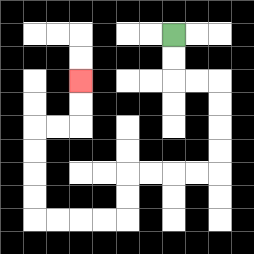{'start': '[7, 1]', 'end': '[3, 3]', 'path_directions': 'D,D,R,R,D,D,D,D,L,L,L,L,D,D,L,L,L,L,U,U,U,U,R,R,U,U', 'path_coordinates': '[[7, 1], [7, 2], [7, 3], [8, 3], [9, 3], [9, 4], [9, 5], [9, 6], [9, 7], [8, 7], [7, 7], [6, 7], [5, 7], [5, 8], [5, 9], [4, 9], [3, 9], [2, 9], [1, 9], [1, 8], [1, 7], [1, 6], [1, 5], [2, 5], [3, 5], [3, 4], [3, 3]]'}